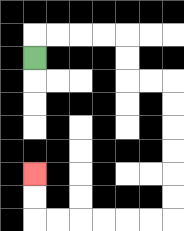{'start': '[1, 2]', 'end': '[1, 7]', 'path_directions': 'U,R,R,R,R,D,D,R,R,D,D,D,D,D,D,L,L,L,L,L,L,U,U', 'path_coordinates': '[[1, 2], [1, 1], [2, 1], [3, 1], [4, 1], [5, 1], [5, 2], [5, 3], [6, 3], [7, 3], [7, 4], [7, 5], [7, 6], [7, 7], [7, 8], [7, 9], [6, 9], [5, 9], [4, 9], [3, 9], [2, 9], [1, 9], [1, 8], [1, 7]]'}